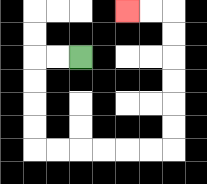{'start': '[3, 2]', 'end': '[5, 0]', 'path_directions': 'L,L,D,D,D,D,R,R,R,R,R,R,U,U,U,U,U,U,L,L', 'path_coordinates': '[[3, 2], [2, 2], [1, 2], [1, 3], [1, 4], [1, 5], [1, 6], [2, 6], [3, 6], [4, 6], [5, 6], [6, 6], [7, 6], [7, 5], [7, 4], [7, 3], [7, 2], [7, 1], [7, 0], [6, 0], [5, 0]]'}